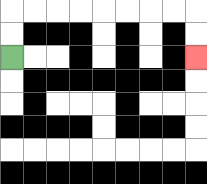{'start': '[0, 2]', 'end': '[8, 2]', 'path_directions': 'U,U,R,R,R,R,R,R,R,R,D,D', 'path_coordinates': '[[0, 2], [0, 1], [0, 0], [1, 0], [2, 0], [3, 0], [4, 0], [5, 0], [6, 0], [7, 0], [8, 0], [8, 1], [8, 2]]'}